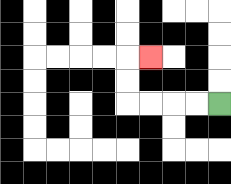{'start': '[9, 4]', 'end': '[6, 2]', 'path_directions': 'L,L,L,L,U,U,R', 'path_coordinates': '[[9, 4], [8, 4], [7, 4], [6, 4], [5, 4], [5, 3], [5, 2], [6, 2]]'}